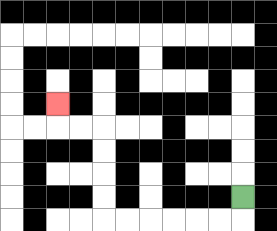{'start': '[10, 8]', 'end': '[2, 4]', 'path_directions': 'D,L,L,L,L,L,L,U,U,U,U,L,L,U', 'path_coordinates': '[[10, 8], [10, 9], [9, 9], [8, 9], [7, 9], [6, 9], [5, 9], [4, 9], [4, 8], [4, 7], [4, 6], [4, 5], [3, 5], [2, 5], [2, 4]]'}